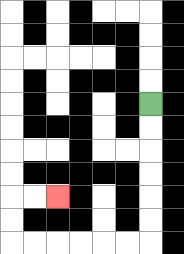{'start': '[6, 4]', 'end': '[2, 8]', 'path_directions': 'D,D,D,D,D,D,L,L,L,L,L,L,U,U,R,R', 'path_coordinates': '[[6, 4], [6, 5], [6, 6], [6, 7], [6, 8], [6, 9], [6, 10], [5, 10], [4, 10], [3, 10], [2, 10], [1, 10], [0, 10], [0, 9], [0, 8], [1, 8], [2, 8]]'}